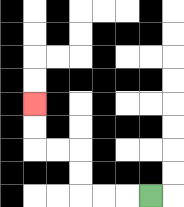{'start': '[6, 8]', 'end': '[1, 4]', 'path_directions': 'L,L,L,U,U,L,L,U,U', 'path_coordinates': '[[6, 8], [5, 8], [4, 8], [3, 8], [3, 7], [3, 6], [2, 6], [1, 6], [1, 5], [1, 4]]'}